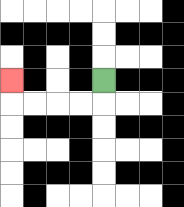{'start': '[4, 3]', 'end': '[0, 3]', 'path_directions': 'D,L,L,L,L,U', 'path_coordinates': '[[4, 3], [4, 4], [3, 4], [2, 4], [1, 4], [0, 4], [0, 3]]'}